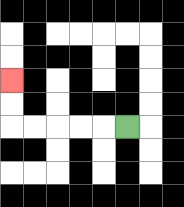{'start': '[5, 5]', 'end': '[0, 3]', 'path_directions': 'L,L,L,L,L,U,U', 'path_coordinates': '[[5, 5], [4, 5], [3, 5], [2, 5], [1, 5], [0, 5], [0, 4], [0, 3]]'}